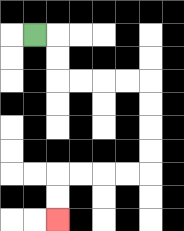{'start': '[1, 1]', 'end': '[2, 9]', 'path_directions': 'R,D,D,R,R,R,R,D,D,D,D,L,L,L,L,D,D', 'path_coordinates': '[[1, 1], [2, 1], [2, 2], [2, 3], [3, 3], [4, 3], [5, 3], [6, 3], [6, 4], [6, 5], [6, 6], [6, 7], [5, 7], [4, 7], [3, 7], [2, 7], [2, 8], [2, 9]]'}